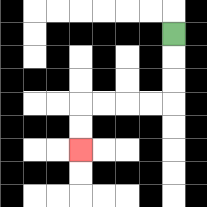{'start': '[7, 1]', 'end': '[3, 6]', 'path_directions': 'D,D,D,L,L,L,L,D,D', 'path_coordinates': '[[7, 1], [7, 2], [7, 3], [7, 4], [6, 4], [5, 4], [4, 4], [3, 4], [3, 5], [3, 6]]'}